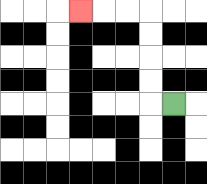{'start': '[7, 4]', 'end': '[3, 0]', 'path_directions': 'L,U,U,U,U,L,L,L', 'path_coordinates': '[[7, 4], [6, 4], [6, 3], [6, 2], [6, 1], [6, 0], [5, 0], [4, 0], [3, 0]]'}